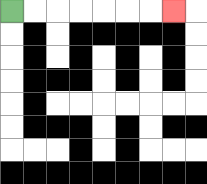{'start': '[0, 0]', 'end': '[7, 0]', 'path_directions': 'R,R,R,R,R,R,R', 'path_coordinates': '[[0, 0], [1, 0], [2, 0], [3, 0], [4, 0], [5, 0], [6, 0], [7, 0]]'}